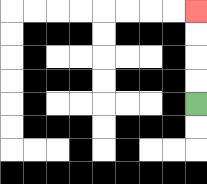{'start': '[8, 4]', 'end': '[8, 0]', 'path_directions': 'U,U,U,U', 'path_coordinates': '[[8, 4], [8, 3], [8, 2], [8, 1], [8, 0]]'}